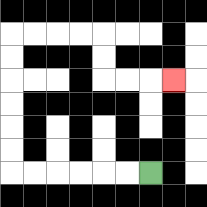{'start': '[6, 7]', 'end': '[7, 3]', 'path_directions': 'L,L,L,L,L,L,U,U,U,U,U,U,R,R,R,R,D,D,R,R,R', 'path_coordinates': '[[6, 7], [5, 7], [4, 7], [3, 7], [2, 7], [1, 7], [0, 7], [0, 6], [0, 5], [0, 4], [0, 3], [0, 2], [0, 1], [1, 1], [2, 1], [3, 1], [4, 1], [4, 2], [4, 3], [5, 3], [6, 3], [7, 3]]'}